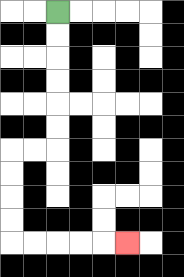{'start': '[2, 0]', 'end': '[5, 10]', 'path_directions': 'D,D,D,D,D,D,L,L,D,D,D,D,R,R,R,R,R', 'path_coordinates': '[[2, 0], [2, 1], [2, 2], [2, 3], [2, 4], [2, 5], [2, 6], [1, 6], [0, 6], [0, 7], [0, 8], [0, 9], [0, 10], [1, 10], [2, 10], [3, 10], [4, 10], [5, 10]]'}